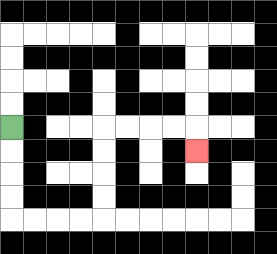{'start': '[0, 5]', 'end': '[8, 6]', 'path_directions': 'D,D,D,D,R,R,R,R,U,U,U,U,R,R,R,R,D', 'path_coordinates': '[[0, 5], [0, 6], [0, 7], [0, 8], [0, 9], [1, 9], [2, 9], [3, 9], [4, 9], [4, 8], [4, 7], [4, 6], [4, 5], [5, 5], [6, 5], [7, 5], [8, 5], [8, 6]]'}